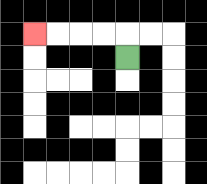{'start': '[5, 2]', 'end': '[1, 1]', 'path_directions': 'U,L,L,L,L', 'path_coordinates': '[[5, 2], [5, 1], [4, 1], [3, 1], [2, 1], [1, 1]]'}